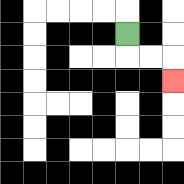{'start': '[5, 1]', 'end': '[7, 3]', 'path_directions': 'D,R,R,D', 'path_coordinates': '[[5, 1], [5, 2], [6, 2], [7, 2], [7, 3]]'}